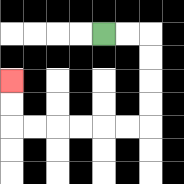{'start': '[4, 1]', 'end': '[0, 3]', 'path_directions': 'R,R,D,D,D,D,L,L,L,L,L,L,U,U', 'path_coordinates': '[[4, 1], [5, 1], [6, 1], [6, 2], [6, 3], [6, 4], [6, 5], [5, 5], [4, 5], [3, 5], [2, 5], [1, 5], [0, 5], [0, 4], [0, 3]]'}